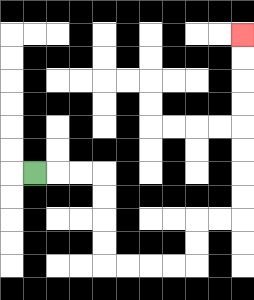{'start': '[1, 7]', 'end': '[10, 1]', 'path_directions': 'R,R,R,D,D,D,D,R,R,R,R,U,U,R,R,U,U,U,U,U,U,U,U', 'path_coordinates': '[[1, 7], [2, 7], [3, 7], [4, 7], [4, 8], [4, 9], [4, 10], [4, 11], [5, 11], [6, 11], [7, 11], [8, 11], [8, 10], [8, 9], [9, 9], [10, 9], [10, 8], [10, 7], [10, 6], [10, 5], [10, 4], [10, 3], [10, 2], [10, 1]]'}